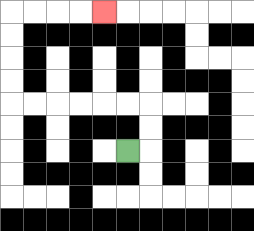{'start': '[5, 6]', 'end': '[4, 0]', 'path_directions': 'R,U,U,L,L,L,L,L,L,U,U,U,U,R,R,R,R', 'path_coordinates': '[[5, 6], [6, 6], [6, 5], [6, 4], [5, 4], [4, 4], [3, 4], [2, 4], [1, 4], [0, 4], [0, 3], [0, 2], [0, 1], [0, 0], [1, 0], [2, 0], [3, 0], [4, 0]]'}